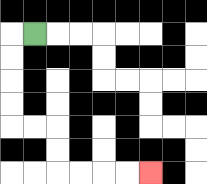{'start': '[1, 1]', 'end': '[6, 7]', 'path_directions': 'L,D,D,D,D,R,R,D,D,R,R,R,R', 'path_coordinates': '[[1, 1], [0, 1], [0, 2], [0, 3], [0, 4], [0, 5], [1, 5], [2, 5], [2, 6], [2, 7], [3, 7], [4, 7], [5, 7], [6, 7]]'}